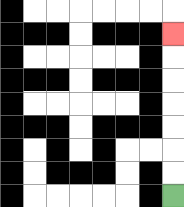{'start': '[7, 8]', 'end': '[7, 1]', 'path_directions': 'U,U,U,U,U,U,U', 'path_coordinates': '[[7, 8], [7, 7], [7, 6], [7, 5], [7, 4], [7, 3], [7, 2], [7, 1]]'}